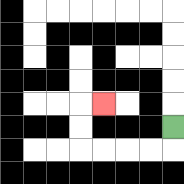{'start': '[7, 5]', 'end': '[4, 4]', 'path_directions': 'D,L,L,L,L,U,U,R', 'path_coordinates': '[[7, 5], [7, 6], [6, 6], [5, 6], [4, 6], [3, 6], [3, 5], [3, 4], [4, 4]]'}